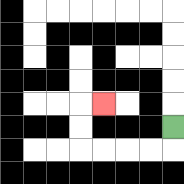{'start': '[7, 5]', 'end': '[4, 4]', 'path_directions': 'D,L,L,L,L,U,U,R', 'path_coordinates': '[[7, 5], [7, 6], [6, 6], [5, 6], [4, 6], [3, 6], [3, 5], [3, 4], [4, 4]]'}